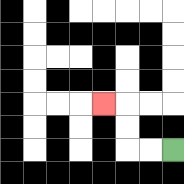{'start': '[7, 6]', 'end': '[4, 4]', 'path_directions': 'L,L,U,U,L', 'path_coordinates': '[[7, 6], [6, 6], [5, 6], [5, 5], [5, 4], [4, 4]]'}